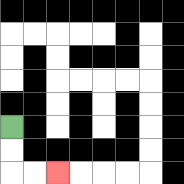{'start': '[0, 5]', 'end': '[2, 7]', 'path_directions': 'D,D,R,R', 'path_coordinates': '[[0, 5], [0, 6], [0, 7], [1, 7], [2, 7]]'}